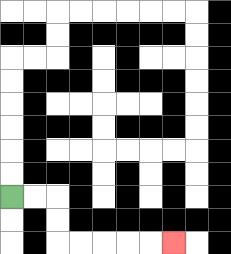{'start': '[0, 8]', 'end': '[7, 10]', 'path_directions': 'R,R,D,D,R,R,R,R,R', 'path_coordinates': '[[0, 8], [1, 8], [2, 8], [2, 9], [2, 10], [3, 10], [4, 10], [5, 10], [6, 10], [7, 10]]'}